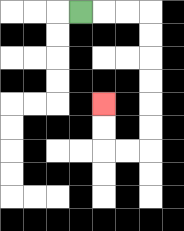{'start': '[3, 0]', 'end': '[4, 4]', 'path_directions': 'R,R,R,D,D,D,D,D,D,L,L,U,U', 'path_coordinates': '[[3, 0], [4, 0], [5, 0], [6, 0], [6, 1], [6, 2], [6, 3], [6, 4], [6, 5], [6, 6], [5, 6], [4, 6], [4, 5], [4, 4]]'}